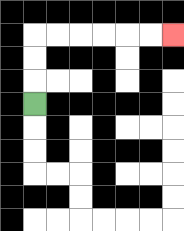{'start': '[1, 4]', 'end': '[7, 1]', 'path_directions': 'U,U,U,R,R,R,R,R,R', 'path_coordinates': '[[1, 4], [1, 3], [1, 2], [1, 1], [2, 1], [3, 1], [4, 1], [5, 1], [6, 1], [7, 1]]'}